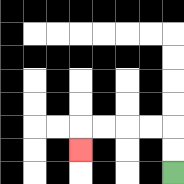{'start': '[7, 7]', 'end': '[3, 6]', 'path_directions': 'U,U,L,L,L,L,D', 'path_coordinates': '[[7, 7], [7, 6], [7, 5], [6, 5], [5, 5], [4, 5], [3, 5], [3, 6]]'}